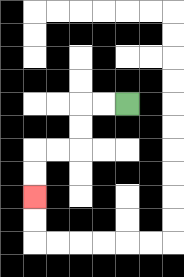{'start': '[5, 4]', 'end': '[1, 8]', 'path_directions': 'L,L,D,D,L,L,D,D', 'path_coordinates': '[[5, 4], [4, 4], [3, 4], [3, 5], [3, 6], [2, 6], [1, 6], [1, 7], [1, 8]]'}